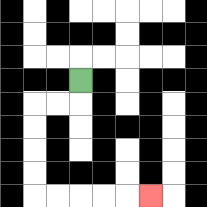{'start': '[3, 3]', 'end': '[6, 8]', 'path_directions': 'D,L,L,D,D,D,D,R,R,R,R,R', 'path_coordinates': '[[3, 3], [3, 4], [2, 4], [1, 4], [1, 5], [1, 6], [1, 7], [1, 8], [2, 8], [3, 8], [4, 8], [5, 8], [6, 8]]'}